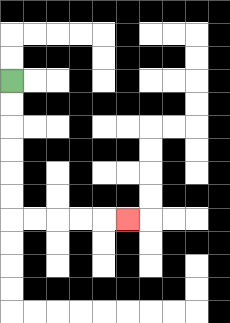{'start': '[0, 3]', 'end': '[5, 9]', 'path_directions': 'D,D,D,D,D,D,R,R,R,R,R', 'path_coordinates': '[[0, 3], [0, 4], [0, 5], [0, 6], [0, 7], [0, 8], [0, 9], [1, 9], [2, 9], [3, 9], [4, 9], [5, 9]]'}